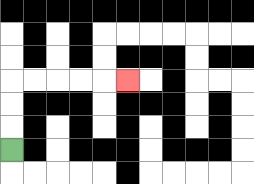{'start': '[0, 6]', 'end': '[5, 3]', 'path_directions': 'U,U,U,R,R,R,R,R', 'path_coordinates': '[[0, 6], [0, 5], [0, 4], [0, 3], [1, 3], [2, 3], [3, 3], [4, 3], [5, 3]]'}